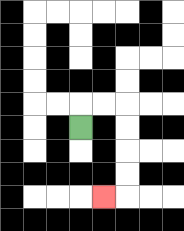{'start': '[3, 5]', 'end': '[4, 8]', 'path_directions': 'U,R,R,D,D,D,D,L', 'path_coordinates': '[[3, 5], [3, 4], [4, 4], [5, 4], [5, 5], [5, 6], [5, 7], [5, 8], [4, 8]]'}